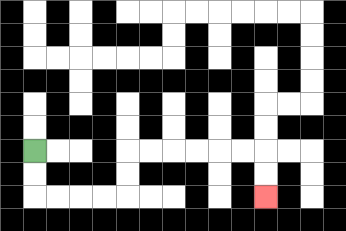{'start': '[1, 6]', 'end': '[11, 8]', 'path_directions': 'D,D,R,R,R,R,U,U,R,R,R,R,R,R,D,D', 'path_coordinates': '[[1, 6], [1, 7], [1, 8], [2, 8], [3, 8], [4, 8], [5, 8], [5, 7], [5, 6], [6, 6], [7, 6], [8, 6], [9, 6], [10, 6], [11, 6], [11, 7], [11, 8]]'}